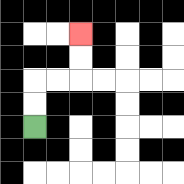{'start': '[1, 5]', 'end': '[3, 1]', 'path_directions': 'U,U,R,R,U,U', 'path_coordinates': '[[1, 5], [1, 4], [1, 3], [2, 3], [3, 3], [3, 2], [3, 1]]'}